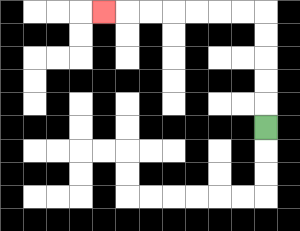{'start': '[11, 5]', 'end': '[4, 0]', 'path_directions': 'U,U,U,U,U,L,L,L,L,L,L,L', 'path_coordinates': '[[11, 5], [11, 4], [11, 3], [11, 2], [11, 1], [11, 0], [10, 0], [9, 0], [8, 0], [7, 0], [6, 0], [5, 0], [4, 0]]'}